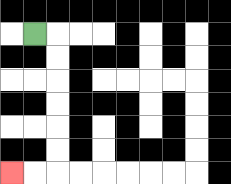{'start': '[1, 1]', 'end': '[0, 7]', 'path_directions': 'R,D,D,D,D,D,D,L,L', 'path_coordinates': '[[1, 1], [2, 1], [2, 2], [2, 3], [2, 4], [2, 5], [2, 6], [2, 7], [1, 7], [0, 7]]'}